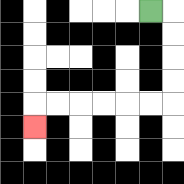{'start': '[6, 0]', 'end': '[1, 5]', 'path_directions': 'R,D,D,D,D,L,L,L,L,L,L,D', 'path_coordinates': '[[6, 0], [7, 0], [7, 1], [7, 2], [7, 3], [7, 4], [6, 4], [5, 4], [4, 4], [3, 4], [2, 4], [1, 4], [1, 5]]'}